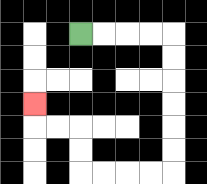{'start': '[3, 1]', 'end': '[1, 4]', 'path_directions': 'R,R,R,R,D,D,D,D,D,D,L,L,L,L,U,U,L,L,U', 'path_coordinates': '[[3, 1], [4, 1], [5, 1], [6, 1], [7, 1], [7, 2], [7, 3], [7, 4], [7, 5], [7, 6], [7, 7], [6, 7], [5, 7], [4, 7], [3, 7], [3, 6], [3, 5], [2, 5], [1, 5], [1, 4]]'}